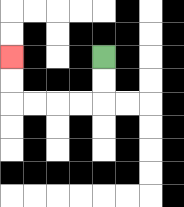{'start': '[4, 2]', 'end': '[0, 2]', 'path_directions': 'D,D,L,L,L,L,U,U', 'path_coordinates': '[[4, 2], [4, 3], [4, 4], [3, 4], [2, 4], [1, 4], [0, 4], [0, 3], [0, 2]]'}